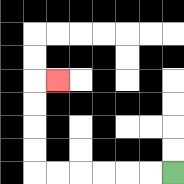{'start': '[7, 7]', 'end': '[2, 3]', 'path_directions': 'L,L,L,L,L,L,U,U,U,U,R', 'path_coordinates': '[[7, 7], [6, 7], [5, 7], [4, 7], [3, 7], [2, 7], [1, 7], [1, 6], [1, 5], [1, 4], [1, 3], [2, 3]]'}